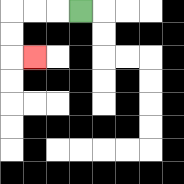{'start': '[3, 0]', 'end': '[1, 2]', 'path_directions': 'L,L,L,D,D,R', 'path_coordinates': '[[3, 0], [2, 0], [1, 0], [0, 0], [0, 1], [0, 2], [1, 2]]'}